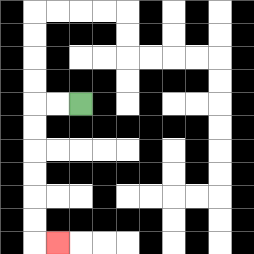{'start': '[3, 4]', 'end': '[2, 10]', 'path_directions': 'L,L,D,D,D,D,D,D,R', 'path_coordinates': '[[3, 4], [2, 4], [1, 4], [1, 5], [1, 6], [1, 7], [1, 8], [1, 9], [1, 10], [2, 10]]'}